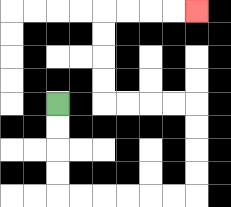{'start': '[2, 4]', 'end': '[8, 0]', 'path_directions': 'D,D,D,D,R,R,R,R,R,R,U,U,U,U,L,L,L,L,U,U,U,U,R,R,R,R', 'path_coordinates': '[[2, 4], [2, 5], [2, 6], [2, 7], [2, 8], [3, 8], [4, 8], [5, 8], [6, 8], [7, 8], [8, 8], [8, 7], [8, 6], [8, 5], [8, 4], [7, 4], [6, 4], [5, 4], [4, 4], [4, 3], [4, 2], [4, 1], [4, 0], [5, 0], [6, 0], [7, 0], [8, 0]]'}